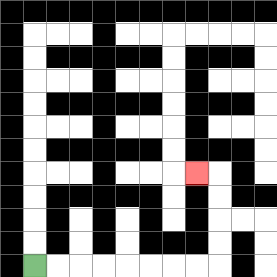{'start': '[1, 11]', 'end': '[8, 7]', 'path_directions': 'R,R,R,R,R,R,R,R,U,U,U,U,L', 'path_coordinates': '[[1, 11], [2, 11], [3, 11], [4, 11], [5, 11], [6, 11], [7, 11], [8, 11], [9, 11], [9, 10], [9, 9], [9, 8], [9, 7], [8, 7]]'}